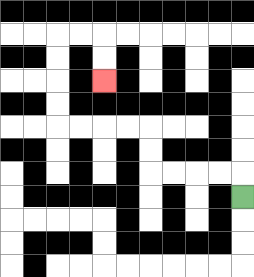{'start': '[10, 8]', 'end': '[4, 3]', 'path_directions': 'U,L,L,L,L,U,U,L,L,L,L,U,U,U,U,R,R,D,D', 'path_coordinates': '[[10, 8], [10, 7], [9, 7], [8, 7], [7, 7], [6, 7], [6, 6], [6, 5], [5, 5], [4, 5], [3, 5], [2, 5], [2, 4], [2, 3], [2, 2], [2, 1], [3, 1], [4, 1], [4, 2], [4, 3]]'}